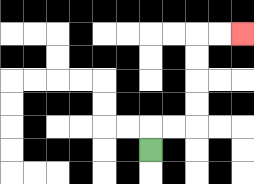{'start': '[6, 6]', 'end': '[10, 1]', 'path_directions': 'U,R,R,U,U,U,U,R,R', 'path_coordinates': '[[6, 6], [6, 5], [7, 5], [8, 5], [8, 4], [8, 3], [8, 2], [8, 1], [9, 1], [10, 1]]'}